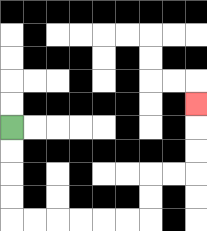{'start': '[0, 5]', 'end': '[8, 4]', 'path_directions': 'D,D,D,D,R,R,R,R,R,R,U,U,R,R,U,U,U', 'path_coordinates': '[[0, 5], [0, 6], [0, 7], [0, 8], [0, 9], [1, 9], [2, 9], [3, 9], [4, 9], [5, 9], [6, 9], [6, 8], [6, 7], [7, 7], [8, 7], [8, 6], [8, 5], [8, 4]]'}